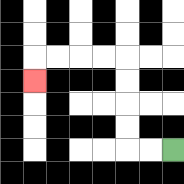{'start': '[7, 6]', 'end': '[1, 3]', 'path_directions': 'L,L,U,U,U,U,L,L,L,L,D', 'path_coordinates': '[[7, 6], [6, 6], [5, 6], [5, 5], [5, 4], [5, 3], [5, 2], [4, 2], [3, 2], [2, 2], [1, 2], [1, 3]]'}